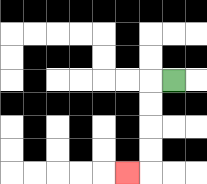{'start': '[7, 3]', 'end': '[5, 7]', 'path_directions': 'L,D,D,D,D,L', 'path_coordinates': '[[7, 3], [6, 3], [6, 4], [6, 5], [6, 6], [6, 7], [5, 7]]'}